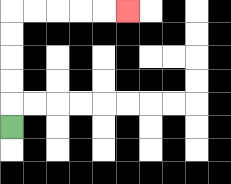{'start': '[0, 5]', 'end': '[5, 0]', 'path_directions': 'U,U,U,U,U,R,R,R,R,R', 'path_coordinates': '[[0, 5], [0, 4], [0, 3], [0, 2], [0, 1], [0, 0], [1, 0], [2, 0], [3, 0], [4, 0], [5, 0]]'}